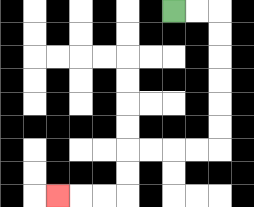{'start': '[7, 0]', 'end': '[2, 8]', 'path_directions': 'R,R,D,D,D,D,D,D,L,L,L,L,D,D,L,L,L', 'path_coordinates': '[[7, 0], [8, 0], [9, 0], [9, 1], [9, 2], [9, 3], [9, 4], [9, 5], [9, 6], [8, 6], [7, 6], [6, 6], [5, 6], [5, 7], [5, 8], [4, 8], [3, 8], [2, 8]]'}